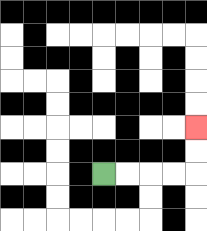{'start': '[4, 7]', 'end': '[8, 5]', 'path_directions': 'R,R,R,R,U,U', 'path_coordinates': '[[4, 7], [5, 7], [6, 7], [7, 7], [8, 7], [8, 6], [8, 5]]'}